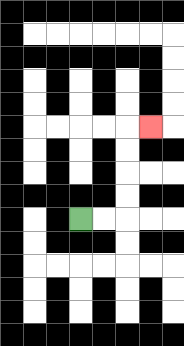{'start': '[3, 9]', 'end': '[6, 5]', 'path_directions': 'R,R,U,U,U,U,R', 'path_coordinates': '[[3, 9], [4, 9], [5, 9], [5, 8], [5, 7], [5, 6], [5, 5], [6, 5]]'}